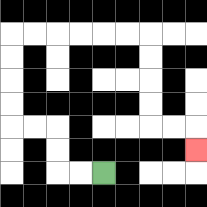{'start': '[4, 7]', 'end': '[8, 6]', 'path_directions': 'L,L,U,U,L,L,U,U,U,U,R,R,R,R,R,R,D,D,D,D,R,R,D', 'path_coordinates': '[[4, 7], [3, 7], [2, 7], [2, 6], [2, 5], [1, 5], [0, 5], [0, 4], [0, 3], [0, 2], [0, 1], [1, 1], [2, 1], [3, 1], [4, 1], [5, 1], [6, 1], [6, 2], [6, 3], [6, 4], [6, 5], [7, 5], [8, 5], [8, 6]]'}